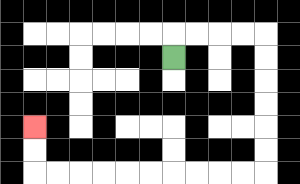{'start': '[7, 2]', 'end': '[1, 5]', 'path_directions': 'U,R,R,R,R,D,D,D,D,D,D,L,L,L,L,L,L,L,L,L,L,U,U', 'path_coordinates': '[[7, 2], [7, 1], [8, 1], [9, 1], [10, 1], [11, 1], [11, 2], [11, 3], [11, 4], [11, 5], [11, 6], [11, 7], [10, 7], [9, 7], [8, 7], [7, 7], [6, 7], [5, 7], [4, 7], [3, 7], [2, 7], [1, 7], [1, 6], [1, 5]]'}